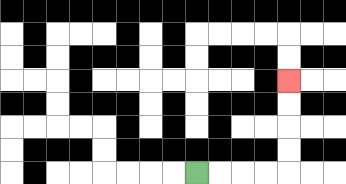{'start': '[8, 7]', 'end': '[12, 3]', 'path_directions': 'R,R,R,R,U,U,U,U', 'path_coordinates': '[[8, 7], [9, 7], [10, 7], [11, 7], [12, 7], [12, 6], [12, 5], [12, 4], [12, 3]]'}